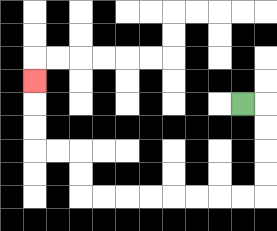{'start': '[10, 4]', 'end': '[1, 3]', 'path_directions': 'R,D,D,D,D,L,L,L,L,L,L,L,L,U,U,L,L,U,U,U', 'path_coordinates': '[[10, 4], [11, 4], [11, 5], [11, 6], [11, 7], [11, 8], [10, 8], [9, 8], [8, 8], [7, 8], [6, 8], [5, 8], [4, 8], [3, 8], [3, 7], [3, 6], [2, 6], [1, 6], [1, 5], [1, 4], [1, 3]]'}